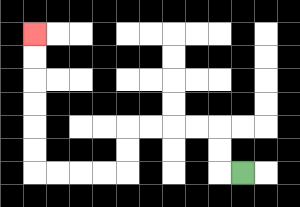{'start': '[10, 7]', 'end': '[1, 1]', 'path_directions': 'L,U,U,L,L,L,L,D,D,L,L,L,L,U,U,U,U,U,U', 'path_coordinates': '[[10, 7], [9, 7], [9, 6], [9, 5], [8, 5], [7, 5], [6, 5], [5, 5], [5, 6], [5, 7], [4, 7], [3, 7], [2, 7], [1, 7], [1, 6], [1, 5], [1, 4], [1, 3], [1, 2], [1, 1]]'}